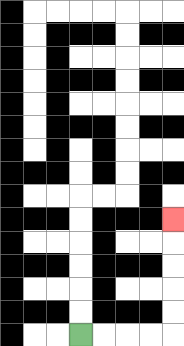{'start': '[3, 14]', 'end': '[7, 9]', 'path_directions': 'R,R,R,R,U,U,U,U,U', 'path_coordinates': '[[3, 14], [4, 14], [5, 14], [6, 14], [7, 14], [7, 13], [7, 12], [7, 11], [7, 10], [7, 9]]'}